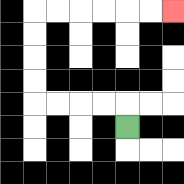{'start': '[5, 5]', 'end': '[7, 0]', 'path_directions': 'U,L,L,L,L,U,U,U,U,R,R,R,R,R,R', 'path_coordinates': '[[5, 5], [5, 4], [4, 4], [3, 4], [2, 4], [1, 4], [1, 3], [1, 2], [1, 1], [1, 0], [2, 0], [3, 0], [4, 0], [5, 0], [6, 0], [7, 0]]'}